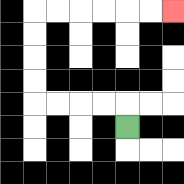{'start': '[5, 5]', 'end': '[7, 0]', 'path_directions': 'U,L,L,L,L,U,U,U,U,R,R,R,R,R,R', 'path_coordinates': '[[5, 5], [5, 4], [4, 4], [3, 4], [2, 4], [1, 4], [1, 3], [1, 2], [1, 1], [1, 0], [2, 0], [3, 0], [4, 0], [5, 0], [6, 0], [7, 0]]'}